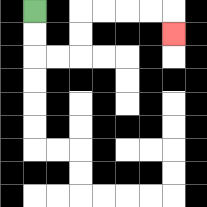{'start': '[1, 0]', 'end': '[7, 1]', 'path_directions': 'D,D,R,R,U,U,R,R,R,R,D', 'path_coordinates': '[[1, 0], [1, 1], [1, 2], [2, 2], [3, 2], [3, 1], [3, 0], [4, 0], [5, 0], [6, 0], [7, 0], [7, 1]]'}